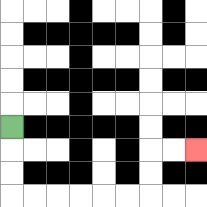{'start': '[0, 5]', 'end': '[8, 6]', 'path_directions': 'D,D,D,R,R,R,R,R,R,U,U,R,R', 'path_coordinates': '[[0, 5], [0, 6], [0, 7], [0, 8], [1, 8], [2, 8], [3, 8], [4, 8], [5, 8], [6, 8], [6, 7], [6, 6], [7, 6], [8, 6]]'}